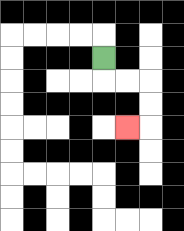{'start': '[4, 2]', 'end': '[5, 5]', 'path_directions': 'D,R,R,D,D,L', 'path_coordinates': '[[4, 2], [4, 3], [5, 3], [6, 3], [6, 4], [6, 5], [5, 5]]'}